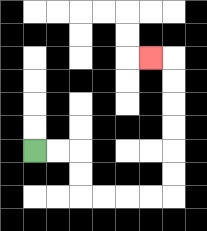{'start': '[1, 6]', 'end': '[6, 2]', 'path_directions': 'R,R,D,D,R,R,R,R,U,U,U,U,U,U,L', 'path_coordinates': '[[1, 6], [2, 6], [3, 6], [3, 7], [3, 8], [4, 8], [5, 8], [6, 8], [7, 8], [7, 7], [7, 6], [7, 5], [7, 4], [7, 3], [7, 2], [6, 2]]'}